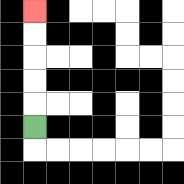{'start': '[1, 5]', 'end': '[1, 0]', 'path_directions': 'U,U,U,U,U', 'path_coordinates': '[[1, 5], [1, 4], [1, 3], [1, 2], [1, 1], [1, 0]]'}